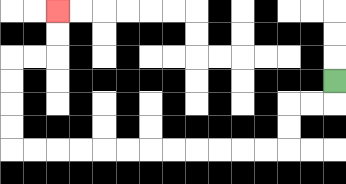{'start': '[14, 3]', 'end': '[2, 0]', 'path_directions': 'D,L,L,D,D,L,L,L,L,L,L,L,L,L,L,L,L,U,U,U,U,R,R,U,U', 'path_coordinates': '[[14, 3], [14, 4], [13, 4], [12, 4], [12, 5], [12, 6], [11, 6], [10, 6], [9, 6], [8, 6], [7, 6], [6, 6], [5, 6], [4, 6], [3, 6], [2, 6], [1, 6], [0, 6], [0, 5], [0, 4], [0, 3], [0, 2], [1, 2], [2, 2], [2, 1], [2, 0]]'}